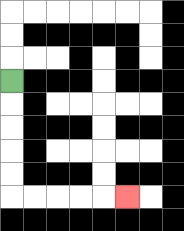{'start': '[0, 3]', 'end': '[5, 8]', 'path_directions': 'D,D,D,D,D,R,R,R,R,R', 'path_coordinates': '[[0, 3], [0, 4], [0, 5], [0, 6], [0, 7], [0, 8], [1, 8], [2, 8], [3, 8], [4, 8], [5, 8]]'}